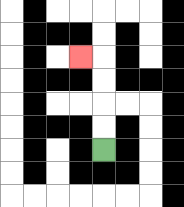{'start': '[4, 6]', 'end': '[3, 2]', 'path_directions': 'U,U,U,U,L', 'path_coordinates': '[[4, 6], [4, 5], [4, 4], [4, 3], [4, 2], [3, 2]]'}